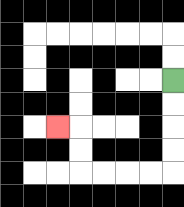{'start': '[7, 3]', 'end': '[2, 5]', 'path_directions': 'D,D,D,D,L,L,L,L,U,U,L', 'path_coordinates': '[[7, 3], [7, 4], [7, 5], [7, 6], [7, 7], [6, 7], [5, 7], [4, 7], [3, 7], [3, 6], [3, 5], [2, 5]]'}